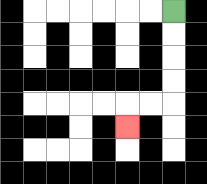{'start': '[7, 0]', 'end': '[5, 5]', 'path_directions': 'D,D,D,D,L,L,D', 'path_coordinates': '[[7, 0], [7, 1], [7, 2], [7, 3], [7, 4], [6, 4], [5, 4], [5, 5]]'}